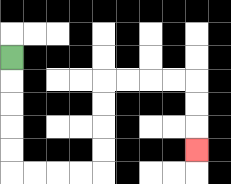{'start': '[0, 2]', 'end': '[8, 6]', 'path_directions': 'D,D,D,D,D,R,R,R,R,U,U,U,U,R,R,R,R,D,D,D', 'path_coordinates': '[[0, 2], [0, 3], [0, 4], [0, 5], [0, 6], [0, 7], [1, 7], [2, 7], [3, 7], [4, 7], [4, 6], [4, 5], [4, 4], [4, 3], [5, 3], [6, 3], [7, 3], [8, 3], [8, 4], [8, 5], [8, 6]]'}